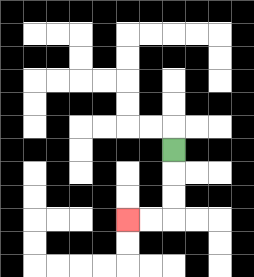{'start': '[7, 6]', 'end': '[5, 9]', 'path_directions': 'D,D,D,L,L', 'path_coordinates': '[[7, 6], [7, 7], [7, 8], [7, 9], [6, 9], [5, 9]]'}